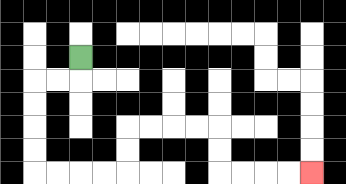{'start': '[3, 2]', 'end': '[13, 7]', 'path_directions': 'D,L,L,D,D,D,D,R,R,R,R,U,U,R,R,R,R,D,D,R,R,R,R', 'path_coordinates': '[[3, 2], [3, 3], [2, 3], [1, 3], [1, 4], [1, 5], [1, 6], [1, 7], [2, 7], [3, 7], [4, 7], [5, 7], [5, 6], [5, 5], [6, 5], [7, 5], [8, 5], [9, 5], [9, 6], [9, 7], [10, 7], [11, 7], [12, 7], [13, 7]]'}